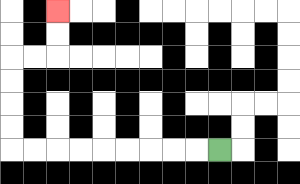{'start': '[9, 6]', 'end': '[2, 0]', 'path_directions': 'L,L,L,L,L,L,L,L,L,U,U,U,U,R,R,U,U', 'path_coordinates': '[[9, 6], [8, 6], [7, 6], [6, 6], [5, 6], [4, 6], [3, 6], [2, 6], [1, 6], [0, 6], [0, 5], [0, 4], [0, 3], [0, 2], [1, 2], [2, 2], [2, 1], [2, 0]]'}